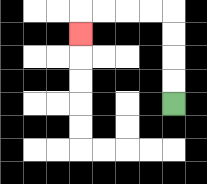{'start': '[7, 4]', 'end': '[3, 1]', 'path_directions': 'U,U,U,U,L,L,L,L,D', 'path_coordinates': '[[7, 4], [7, 3], [7, 2], [7, 1], [7, 0], [6, 0], [5, 0], [4, 0], [3, 0], [3, 1]]'}